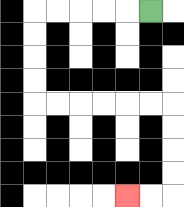{'start': '[6, 0]', 'end': '[5, 8]', 'path_directions': 'L,L,L,L,L,D,D,D,D,R,R,R,R,R,R,D,D,D,D,L,L', 'path_coordinates': '[[6, 0], [5, 0], [4, 0], [3, 0], [2, 0], [1, 0], [1, 1], [1, 2], [1, 3], [1, 4], [2, 4], [3, 4], [4, 4], [5, 4], [6, 4], [7, 4], [7, 5], [7, 6], [7, 7], [7, 8], [6, 8], [5, 8]]'}